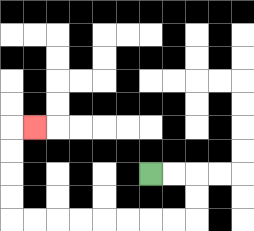{'start': '[6, 7]', 'end': '[1, 5]', 'path_directions': 'R,R,D,D,L,L,L,L,L,L,L,L,U,U,U,U,R', 'path_coordinates': '[[6, 7], [7, 7], [8, 7], [8, 8], [8, 9], [7, 9], [6, 9], [5, 9], [4, 9], [3, 9], [2, 9], [1, 9], [0, 9], [0, 8], [0, 7], [0, 6], [0, 5], [1, 5]]'}